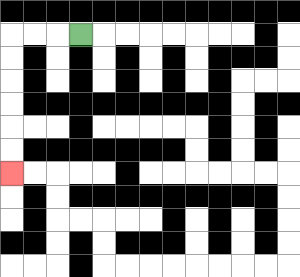{'start': '[3, 1]', 'end': '[0, 7]', 'path_directions': 'L,L,L,D,D,D,D,D,D', 'path_coordinates': '[[3, 1], [2, 1], [1, 1], [0, 1], [0, 2], [0, 3], [0, 4], [0, 5], [0, 6], [0, 7]]'}